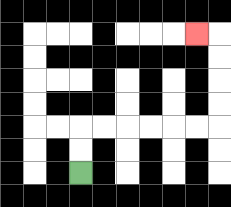{'start': '[3, 7]', 'end': '[8, 1]', 'path_directions': 'U,U,R,R,R,R,R,R,U,U,U,U,L', 'path_coordinates': '[[3, 7], [3, 6], [3, 5], [4, 5], [5, 5], [6, 5], [7, 5], [8, 5], [9, 5], [9, 4], [9, 3], [9, 2], [9, 1], [8, 1]]'}